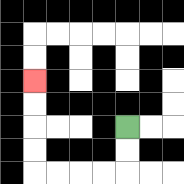{'start': '[5, 5]', 'end': '[1, 3]', 'path_directions': 'D,D,L,L,L,L,U,U,U,U', 'path_coordinates': '[[5, 5], [5, 6], [5, 7], [4, 7], [3, 7], [2, 7], [1, 7], [1, 6], [1, 5], [1, 4], [1, 3]]'}